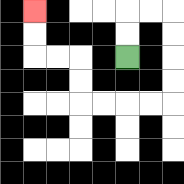{'start': '[5, 2]', 'end': '[1, 0]', 'path_directions': 'U,U,R,R,D,D,D,D,L,L,L,L,U,U,L,L,U,U', 'path_coordinates': '[[5, 2], [5, 1], [5, 0], [6, 0], [7, 0], [7, 1], [7, 2], [7, 3], [7, 4], [6, 4], [5, 4], [4, 4], [3, 4], [3, 3], [3, 2], [2, 2], [1, 2], [1, 1], [1, 0]]'}